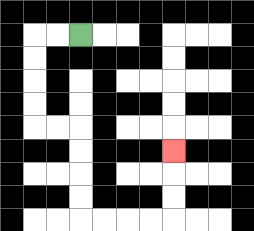{'start': '[3, 1]', 'end': '[7, 6]', 'path_directions': 'L,L,D,D,D,D,R,R,D,D,D,D,R,R,R,R,U,U,U', 'path_coordinates': '[[3, 1], [2, 1], [1, 1], [1, 2], [1, 3], [1, 4], [1, 5], [2, 5], [3, 5], [3, 6], [3, 7], [3, 8], [3, 9], [4, 9], [5, 9], [6, 9], [7, 9], [7, 8], [7, 7], [7, 6]]'}